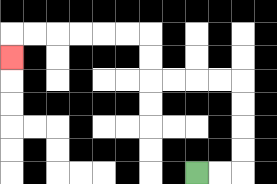{'start': '[8, 7]', 'end': '[0, 2]', 'path_directions': 'R,R,U,U,U,U,L,L,L,L,U,U,L,L,L,L,L,L,D', 'path_coordinates': '[[8, 7], [9, 7], [10, 7], [10, 6], [10, 5], [10, 4], [10, 3], [9, 3], [8, 3], [7, 3], [6, 3], [6, 2], [6, 1], [5, 1], [4, 1], [3, 1], [2, 1], [1, 1], [0, 1], [0, 2]]'}